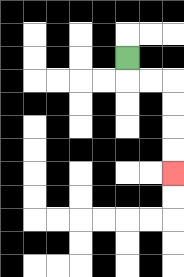{'start': '[5, 2]', 'end': '[7, 7]', 'path_directions': 'D,R,R,D,D,D,D', 'path_coordinates': '[[5, 2], [5, 3], [6, 3], [7, 3], [7, 4], [7, 5], [7, 6], [7, 7]]'}